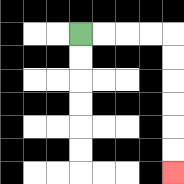{'start': '[3, 1]', 'end': '[7, 7]', 'path_directions': 'R,R,R,R,D,D,D,D,D,D', 'path_coordinates': '[[3, 1], [4, 1], [5, 1], [6, 1], [7, 1], [7, 2], [7, 3], [7, 4], [7, 5], [7, 6], [7, 7]]'}